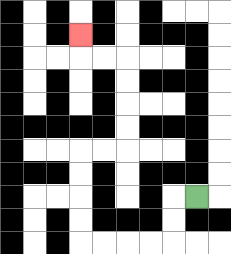{'start': '[8, 8]', 'end': '[3, 1]', 'path_directions': 'L,D,D,L,L,L,L,U,U,U,U,R,R,U,U,U,U,L,L,U', 'path_coordinates': '[[8, 8], [7, 8], [7, 9], [7, 10], [6, 10], [5, 10], [4, 10], [3, 10], [3, 9], [3, 8], [3, 7], [3, 6], [4, 6], [5, 6], [5, 5], [5, 4], [5, 3], [5, 2], [4, 2], [3, 2], [3, 1]]'}